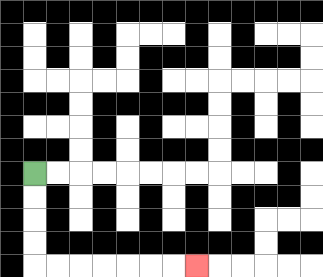{'start': '[1, 7]', 'end': '[8, 11]', 'path_directions': 'D,D,D,D,R,R,R,R,R,R,R', 'path_coordinates': '[[1, 7], [1, 8], [1, 9], [1, 10], [1, 11], [2, 11], [3, 11], [4, 11], [5, 11], [6, 11], [7, 11], [8, 11]]'}